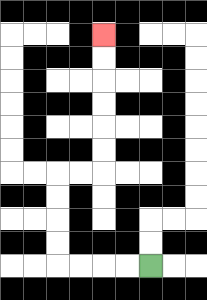{'start': '[6, 11]', 'end': '[4, 1]', 'path_directions': 'L,L,L,L,U,U,U,U,R,R,U,U,U,U,U,U', 'path_coordinates': '[[6, 11], [5, 11], [4, 11], [3, 11], [2, 11], [2, 10], [2, 9], [2, 8], [2, 7], [3, 7], [4, 7], [4, 6], [4, 5], [4, 4], [4, 3], [4, 2], [4, 1]]'}